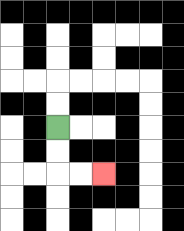{'start': '[2, 5]', 'end': '[4, 7]', 'path_directions': 'D,D,R,R', 'path_coordinates': '[[2, 5], [2, 6], [2, 7], [3, 7], [4, 7]]'}